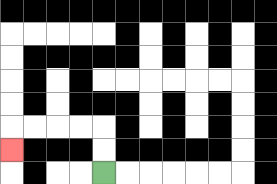{'start': '[4, 7]', 'end': '[0, 6]', 'path_directions': 'U,U,L,L,L,L,D', 'path_coordinates': '[[4, 7], [4, 6], [4, 5], [3, 5], [2, 5], [1, 5], [0, 5], [0, 6]]'}